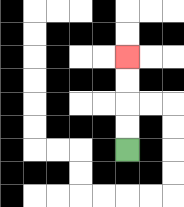{'start': '[5, 6]', 'end': '[5, 2]', 'path_directions': 'U,U,U,U', 'path_coordinates': '[[5, 6], [5, 5], [5, 4], [5, 3], [5, 2]]'}